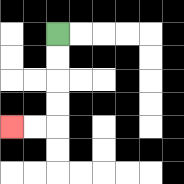{'start': '[2, 1]', 'end': '[0, 5]', 'path_directions': 'D,D,D,D,L,L', 'path_coordinates': '[[2, 1], [2, 2], [2, 3], [2, 4], [2, 5], [1, 5], [0, 5]]'}